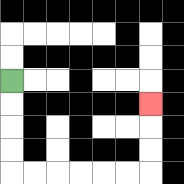{'start': '[0, 3]', 'end': '[6, 4]', 'path_directions': 'D,D,D,D,R,R,R,R,R,R,U,U,U', 'path_coordinates': '[[0, 3], [0, 4], [0, 5], [0, 6], [0, 7], [1, 7], [2, 7], [3, 7], [4, 7], [5, 7], [6, 7], [6, 6], [6, 5], [6, 4]]'}